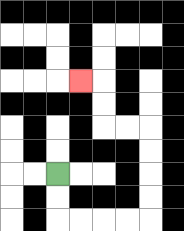{'start': '[2, 7]', 'end': '[3, 3]', 'path_directions': 'D,D,R,R,R,R,U,U,U,U,L,L,U,U,L', 'path_coordinates': '[[2, 7], [2, 8], [2, 9], [3, 9], [4, 9], [5, 9], [6, 9], [6, 8], [6, 7], [6, 6], [6, 5], [5, 5], [4, 5], [4, 4], [4, 3], [3, 3]]'}